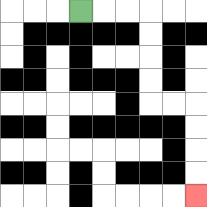{'start': '[3, 0]', 'end': '[8, 8]', 'path_directions': 'R,R,R,D,D,D,D,R,R,D,D,D,D', 'path_coordinates': '[[3, 0], [4, 0], [5, 0], [6, 0], [6, 1], [6, 2], [6, 3], [6, 4], [7, 4], [8, 4], [8, 5], [8, 6], [8, 7], [8, 8]]'}